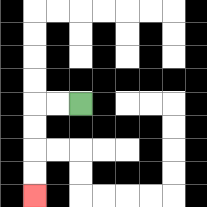{'start': '[3, 4]', 'end': '[1, 8]', 'path_directions': 'L,L,D,D,D,D', 'path_coordinates': '[[3, 4], [2, 4], [1, 4], [1, 5], [1, 6], [1, 7], [1, 8]]'}